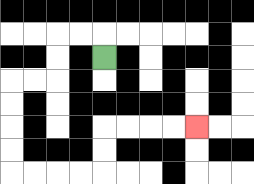{'start': '[4, 2]', 'end': '[8, 5]', 'path_directions': 'U,L,L,D,D,L,L,D,D,D,D,R,R,R,R,U,U,R,R,R,R', 'path_coordinates': '[[4, 2], [4, 1], [3, 1], [2, 1], [2, 2], [2, 3], [1, 3], [0, 3], [0, 4], [0, 5], [0, 6], [0, 7], [1, 7], [2, 7], [3, 7], [4, 7], [4, 6], [4, 5], [5, 5], [6, 5], [7, 5], [8, 5]]'}